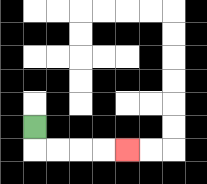{'start': '[1, 5]', 'end': '[5, 6]', 'path_directions': 'D,R,R,R,R', 'path_coordinates': '[[1, 5], [1, 6], [2, 6], [3, 6], [4, 6], [5, 6]]'}